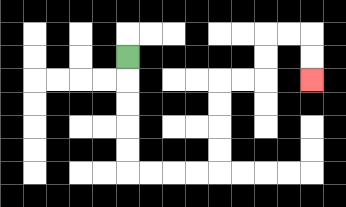{'start': '[5, 2]', 'end': '[13, 3]', 'path_directions': 'D,D,D,D,D,R,R,R,R,U,U,U,U,R,R,U,U,R,R,D,D', 'path_coordinates': '[[5, 2], [5, 3], [5, 4], [5, 5], [5, 6], [5, 7], [6, 7], [7, 7], [8, 7], [9, 7], [9, 6], [9, 5], [9, 4], [9, 3], [10, 3], [11, 3], [11, 2], [11, 1], [12, 1], [13, 1], [13, 2], [13, 3]]'}